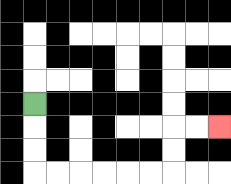{'start': '[1, 4]', 'end': '[9, 5]', 'path_directions': 'D,D,D,R,R,R,R,R,R,U,U,R,R', 'path_coordinates': '[[1, 4], [1, 5], [1, 6], [1, 7], [2, 7], [3, 7], [4, 7], [5, 7], [6, 7], [7, 7], [7, 6], [7, 5], [8, 5], [9, 5]]'}